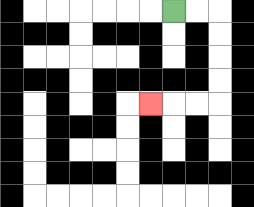{'start': '[7, 0]', 'end': '[6, 4]', 'path_directions': 'R,R,D,D,D,D,L,L,L', 'path_coordinates': '[[7, 0], [8, 0], [9, 0], [9, 1], [9, 2], [9, 3], [9, 4], [8, 4], [7, 4], [6, 4]]'}